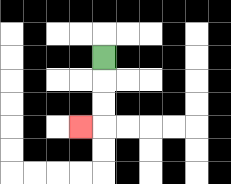{'start': '[4, 2]', 'end': '[3, 5]', 'path_directions': 'D,D,D,L', 'path_coordinates': '[[4, 2], [4, 3], [4, 4], [4, 5], [3, 5]]'}